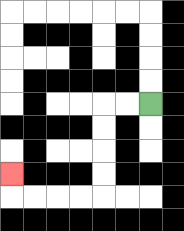{'start': '[6, 4]', 'end': '[0, 7]', 'path_directions': 'L,L,D,D,D,D,L,L,L,L,U', 'path_coordinates': '[[6, 4], [5, 4], [4, 4], [4, 5], [4, 6], [4, 7], [4, 8], [3, 8], [2, 8], [1, 8], [0, 8], [0, 7]]'}